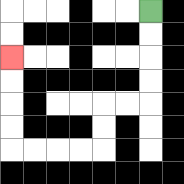{'start': '[6, 0]', 'end': '[0, 2]', 'path_directions': 'D,D,D,D,L,L,D,D,L,L,L,L,U,U,U,U', 'path_coordinates': '[[6, 0], [6, 1], [6, 2], [6, 3], [6, 4], [5, 4], [4, 4], [4, 5], [4, 6], [3, 6], [2, 6], [1, 6], [0, 6], [0, 5], [0, 4], [0, 3], [0, 2]]'}